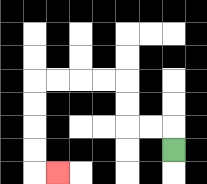{'start': '[7, 6]', 'end': '[2, 7]', 'path_directions': 'U,L,L,U,U,L,L,L,L,D,D,D,D,R', 'path_coordinates': '[[7, 6], [7, 5], [6, 5], [5, 5], [5, 4], [5, 3], [4, 3], [3, 3], [2, 3], [1, 3], [1, 4], [1, 5], [1, 6], [1, 7], [2, 7]]'}